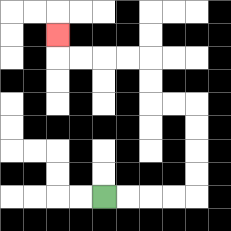{'start': '[4, 8]', 'end': '[2, 1]', 'path_directions': 'R,R,R,R,U,U,U,U,L,L,U,U,L,L,L,L,U', 'path_coordinates': '[[4, 8], [5, 8], [6, 8], [7, 8], [8, 8], [8, 7], [8, 6], [8, 5], [8, 4], [7, 4], [6, 4], [6, 3], [6, 2], [5, 2], [4, 2], [3, 2], [2, 2], [2, 1]]'}